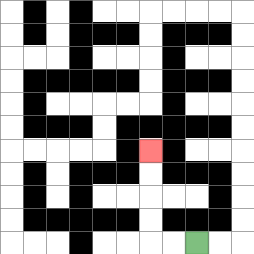{'start': '[8, 10]', 'end': '[6, 6]', 'path_directions': 'L,L,U,U,U,U', 'path_coordinates': '[[8, 10], [7, 10], [6, 10], [6, 9], [6, 8], [6, 7], [6, 6]]'}